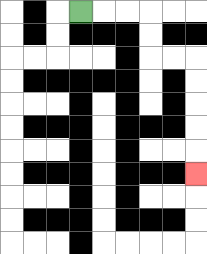{'start': '[3, 0]', 'end': '[8, 7]', 'path_directions': 'R,R,R,D,D,R,R,D,D,D,D,D', 'path_coordinates': '[[3, 0], [4, 0], [5, 0], [6, 0], [6, 1], [6, 2], [7, 2], [8, 2], [8, 3], [8, 4], [8, 5], [8, 6], [8, 7]]'}